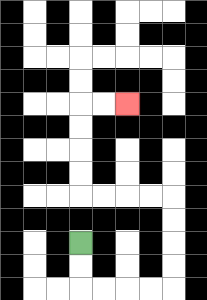{'start': '[3, 10]', 'end': '[5, 4]', 'path_directions': 'D,D,R,R,R,R,U,U,U,U,L,L,L,L,U,U,U,U,R,R', 'path_coordinates': '[[3, 10], [3, 11], [3, 12], [4, 12], [5, 12], [6, 12], [7, 12], [7, 11], [7, 10], [7, 9], [7, 8], [6, 8], [5, 8], [4, 8], [3, 8], [3, 7], [3, 6], [3, 5], [3, 4], [4, 4], [5, 4]]'}